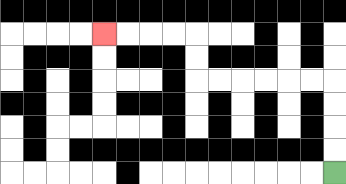{'start': '[14, 7]', 'end': '[4, 1]', 'path_directions': 'U,U,U,U,L,L,L,L,L,L,U,U,L,L,L,L', 'path_coordinates': '[[14, 7], [14, 6], [14, 5], [14, 4], [14, 3], [13, 3], [12, 3], [11, 3], [10, 3], [9, 3], [8, 3], [8, 2], [8, 1], [7, 1], [6, 1], [5, 1], [4, 1]]'}